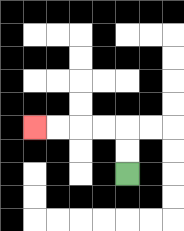{'start': '[5, 7]', 'end': '[1, 5]', 'path_directions': 'U,U,L,L,L,L', 'path_coordinates': '[[5, 7], [5, 6], [5, 5], [4, 5], [3, 5], [2, 5], [1, 5]]'}